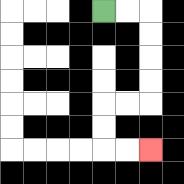{'start': '[4, 0]', 'end': '[6, 6]', 'path_directions': 'R,R,D,D,D,D,L,L,D,D,R,R', 'path_coordinates': '[[4, 0], [5, 0], [6, 0], [6, 1], [6, 2], [6, 3], [6, 4], [5, 4], [4, 4], [4, 5], [4, 6], [5, 6], [6, 6]]'}